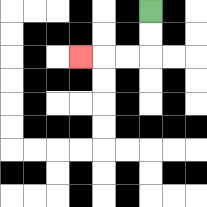{'start': '[6, 0]', 'end': '[3, 2]', 'path_directions': 'D,D,L,L,L', 'path_coordinates': '[[6, 0], [6, 1], [6, 2], [5, 2], [4, 2], [3, 2]]'}